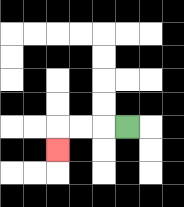{'start': '[5, 5]', 'end': '[2, 6]', 'path_directions': 'L,L,L,D', 'path_coordinates': '[[5, 5], [4, 5], [3, 5], [2, 5], [2, 6]]'}